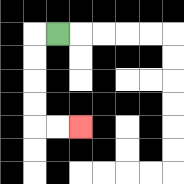{'start': '[2, 1]', 'end': '[3, 5]', 'path_directions': 'L,D,D,D,D,R,R', 'path_coordinates': '[[2, 1], [1, 1], [1, 2], [1, 3], [1, 4], [1, 5], [2, 5], [3, 5]]'}